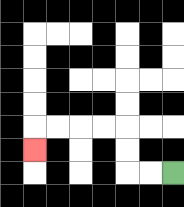{'start': '[7, 7]', 'end': '[1, 6]', 'path_directions': 'L,L,U,U,L,L,L,L,D', 'path_coordinates': '[[7, 7], [6, 7], [5, 7], [5, 6], [5, 5], [4, 5], [3, 5], [2, 5], [1, 5], [1, 6]]'}